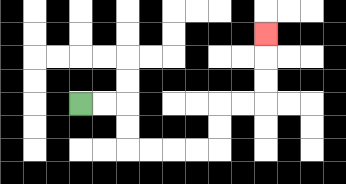{'start': '[3, 4]', 'end': '[11, 1]', 'path_directions': 'R,R,D,D,R,R,R,R,U,U,R,R,U,U,U', 'path_coordinates': '[[3, 4], [4, 4], [5, 4], [5, 5], [5, 6], [6, 6], [7, 6], [8, 6], [9, 6], [9, 5], [9, 4], [10, 4], [11, 4], [11, 3], [11, 2], [11, 1]]'}